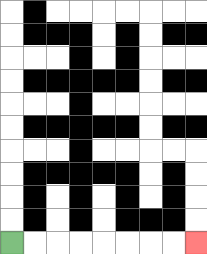{'start': '[0, 10]', 'end': '[8, 10]', 'path_directions': 'R,R,R,R,R,R,R,R', 'path_coordinates': '[[0, 10], [1, 10], [2, 10], [3, 10], [4, 10], [5, 10], [6, 10], [7, 10], [8, 10]]'}